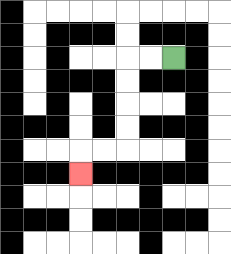{'start': '[7, 2]', 'end': '[3, 7]', 'path_directions': 'L,L,D,D,D,D,L,L,D', 'path_coordinates': '[[7, 2], [6, 2], [5, 2], [5, 3], [5, 4], [5, 5], [5, 6], [4, 6], [3, 6], [3, 7]]'}